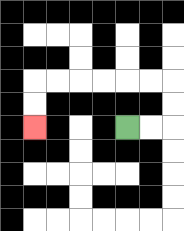{'start': '[5, 5]', 'end': '[1, 5]', 'path_directions': 'R,R,U,U,L,L,L,L,L,L,D,D', 'path_coordinates': '[[5, 5], [6, 5], [7, 5], [7, 4], [7, 3], [6, 3], [5, 3], [4, 3], [3, 3], [2, 3], [1, 3], [1, 4], [1, 5]]'}